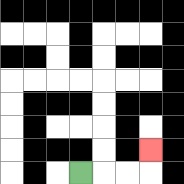{'start': '[3, 7]', 'end': '[6, 6]', 'path_directions': 'R,R,R,U', 'path_coordinates': '[[3, 7], [4, 7], [5, 7], [6, 7], [6, 6]]'}